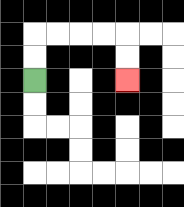{'start': '[1, 3]', 'end': '[5, 3]', 'path_directions': 'U,U,R,R,R,R,D,D', 'path_coordinates': '[[1, 3], [1, 2], [1, 1], [2, 1], [3, 1], [4, 1], [5, 1], [5, 2], [5, 3]]'}